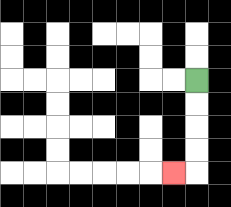{'start': '[8, 3]', 'end': '[7, 7]', 'path_directions': 'D,D,D,D,L', 'path_coordinates': '[[8, 3], [8, 4], [8, 5], [8, 6], [8, 7], [7, 7]]'}